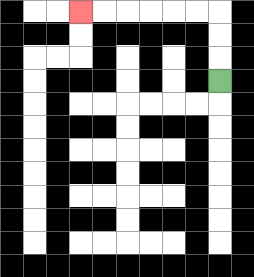{'start': '[9, 3]', 'end': '[3, 0]', 'path_directions': 'U,U,U,L,L,L,L,L,L', 'path_coordinates': '[[9, 3], [9, 2], [9, 1], [9, 0], [8, 0], [7, 0], [6, 0], [5, 0], [4, 0], [3, 0]]'}